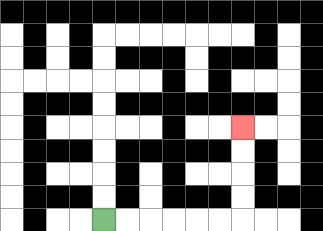{'start': '[4, 9]', 'end': '[10, 5]', 'path_directions': 'R,R,R,R,R,R,U,U,U,U', 'path_coordinates': '[[4, 9], [5, 9], [6, 9], [7, 9], [8, 9], [9, 9], [10, 9], [10, 8], [10, 7], [10, 6], [10, 5]]'}